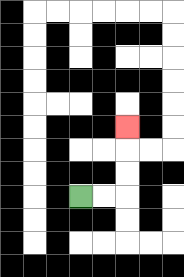{'start': '[3, 8]', 'end': '[5, 5]', 'path_directions': 'R,R,U,U,U', 'path_coordinates': '[[3, 8], [4, 8], [5, 8], [5, 7], [5, 6], [5, 5]]'}